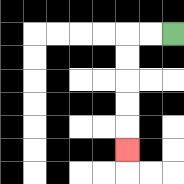{'start': '[7, 1]', 'end': '[5, 6]', 'path_directions': 'L,L,D,D,D,D,D', 'path_coordinates': '[[7, 1], [6, 1], [5, 1], [5, 2], [5, 3], [5, 4], [5, 5], [5, 6]]'}